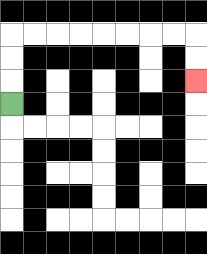{'start': '[0, 4]', 'end': '[8, 3]', 'path_directions': 'U,U,U,R,R,R,R,R,R,R,R,D,D', 'path_coordinates': '[[0, 4], [0, 3], [0, 2], [0, 1], [1, 1], [2, 1], [3, 1], [4, 1], [5, 1], [6, 1], [7, 1], [8, 1], [8, 2], [8, 3]]'}